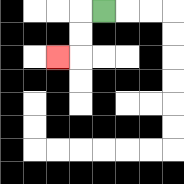{'start': '[4, 0]', 'end': '[2, 2]', 'path_directions': 'L,D,D,L', 'path_coordinates': '[[4, 0], [3, 0], [3, 1], [3, 2], [2, 2]]'}